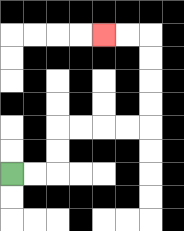{'start': '[0, 7]', 'end': '[4, 1]', 'path_directions': 'R,R,U,U,R,R,R,R,U,U,U,U,L,L', 'path_coordinates': '[[0, 7], [1, 7], [2, 7], [2, 6], [2, 5], [3, 5], [4, 5], [5, 5], [6, 5], [6, 4], [6, 3], [6, 2], [6, 1], [5, 1], [4, 1]]'}